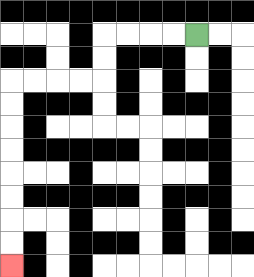{'start': '[8, 1]', 'end': '[0, 11]', 'path_directions': 'L,L,L,L,D,D,L,L,L,L,D,D,D,D,D,D,D,D', 'path_coordinates': '[[8, 1], [7, 1], [6, 1], [5, 1], [4, 1], [4, 2], [4, 3], [3, 3], [2, 3], [1, 3], [0, 3], [0, 4], [0, 5], [0, 6], [0, 7], [0, 8], [0, 9], [0, 10], [0, 11]]'}